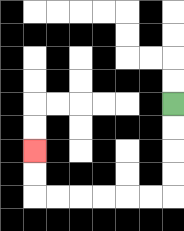{'start': '[7, 4]', 'end': '[1, 6]', 'path_directions': 'D,D,D,D,L,L,L,L,L,L,U,U', 'path_coordinates': '[[7, 4], [7, 5], [7, 6], [7, 7], [7, 8], [6, 8], [5, 8], [4, 8], [3, 8], [2, 8], [1, 8], [1, 7], [1, 6]]'}